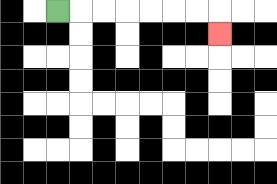{'start': '[2, 0]', 'end': '[9, 1]', 'path_directions': 'R,R,R,R,R,R,R,D', 'path_coordinates': '[[2, 0], [3, 0], [4, 0], [5, 0], [6, 0], [7, 0], [8, 0], [9, 0], [9, 1]]'}